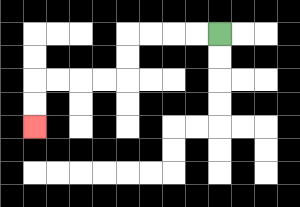{'start': '[9, 1]', 'end': '[1, 5]', 'path_directions': 'L,L,L,L,D,D,L,L,L,L,D,D', 'path_coordinates': '[[9, 1], [8, 1], [7, 1], [6, 1], [5, 1], [5, 2], [5, 3], [4, 3], [3, 3], [2, 3], [1, 3], [1, 4], [1, 5]]'}